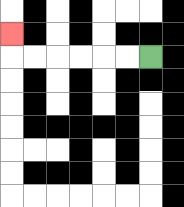{'start': '[6, 2]', 'end': '[0, 1]', 'path_directions': 'L,L,L,L,L,L,U', 'path_coordinates': '[[6, 2], [5, 2], [4, 2], [3, 2], [2, 2], [1, 2], [0, 2], [0, 1]]'}